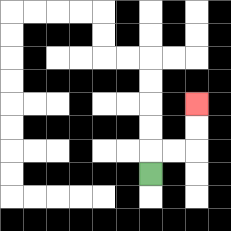{'start': '[6, 7]', 'end': '[8, 4]', 'path_directions': 'U,R,R,U,U', 'path_coordinates': '[[6, 7], [6, 6], [7, 6], [8, 6], [8, 5], [8, 4]]'}